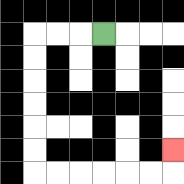{'start': '[4, 1]', 'end': '[7, 6]', 'path_directions': 'L,L,L,D,D,D,D,D,D,R,R,R,R,R,R,U', 'path_coordinates': '[[4, 1], [3, 1], [2, 1], [1, 1], [1, 2], [1, 3], [1, 4], [1, 5], [1, 6], [1, 7], [2, 7], [3, 7], [4, 7], [5, 7], [6, 7], [7, 7], [7, 6]]'}